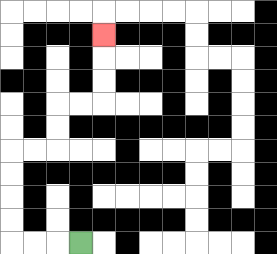{'start': '[3, 10]', 'end': '[4, 1]', 'path_directions': 'L,L,L,U,U,U,U,R,R,U,U,R,R,U,U,U', 'path_coordinates': '[[3, 10], [2, 10], [1, 10], [0, 10], [0, 9], [0, 8], [0, 7], [0, 6], [1, 6], [2, 6], [2, 5], [2, 4], [3, 4], [4, 4], [4, 3], [4, 2], [4, 1]]'}